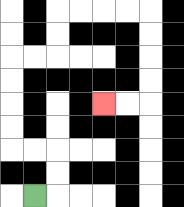{'start': '[1, 8]', 'end': '[4, 4]', 'path_directions': 'R,U,U,L,L,U,U,U,U,R,R,U,U,R,R,R,R,D,D,D,D,L,L', 'path_coordinates': '[[1, 8], [2, 8], [2, 7], [2, 6], [1, 6], [0, 6], [0, 5], [0, 4], [0, 3], [0, 2], [1, 2], [2, 2], [2, 1], [2, 0], [3, 0], [4, 0], [5, 0], [6, 0], [6, 1], [6, 2], [6, 3], [6, 4], [5, 4], [4, 4]]'}